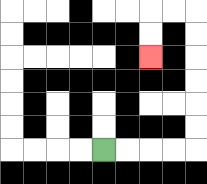{'start': '[4, 6]', 'end': '[6, 2]', 'path_directions': 'R,R,R,R,U,U,U,U,U,U,L,L,D,D', 'path_coordinates': '[[4, 6], [5, 6], [6, 6], [7, 6], [8, 6], [8, 5], [8, 4], [8, 3], [8, 2], [8, 1], [8, 0], [7, 0], [6, 0], [6, 1], [6, 2]]'}